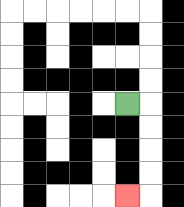{'start': '[5, 4]', 'end': '[5, 8]', 'path_directions': 'R,D,D,D,D,L', 'path_coordinates': '[[5, 4], [6, 4], [6, 5], [6, 6], [6, 7], [6, 8], [5, 8]]'}